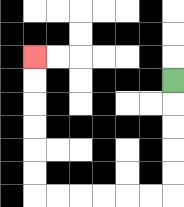{'start': '[7, 3]', 'end': '[1, 2]', 'path_directions': 'D,D,D,D,D,L,L,L,L,L,L,U,U,U,U,U,U', 'path_coordinates': '[[7, 3], [7, 4], [7, 5], [7, 6], [7, 7], [7, 8], [6, 8], [5, 8], [4, 8], [3, 8], [2, 8], [1, 8], [1, 7], [1, 6], [1, 5], [1, 4], [1, 3], [1, 2]]'}